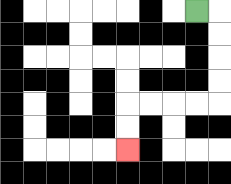{'start': '[8, 0]', 'end': '[5, 6]', 'path_directions': 'R,D,D,D,D,L,L,L,L,D,D', 'path_coordinates': '[[8, 0], [9, 0], [9, 1], [9, 2], [9, 3], [9, 4], [8, 4], [7, 4], [6, 4], [5, 4], [5, 5], [5, 6]]'}